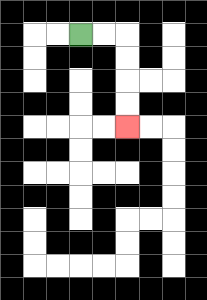{'start': '[3, 1]', 'end': '[5, 5]', 'path_directions': 'R,R,D,D,D,D', 'path_coordinates': '[[3, 1], [4, 1], [5, 1], [5, 2], [5, 3], [5, 4], [5, 5]]'}